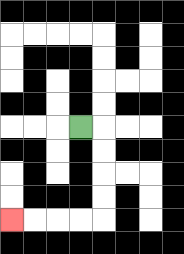{'start': '[3, 5]', 'end': '[0, 9]', 'path_directions': 'R,D,D,D,D,L,L,L,L', 'path_coordinates': '[[3, 5], [4, 5], [4, 6], [4, 7], [4, 8], [4, 9], [3, 9], [2, 9], [1, 9], [0, 9]]'}